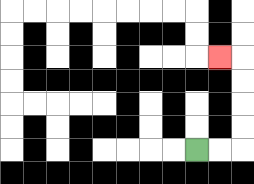{'start': '[8, 6]', 'end': '[9, 2]', 'path_directions': 'R,R,U,U,U,U,L', 'path_coordinates': '[[8, 6], [9, 6], [10, 6], [10, 5], [10, 4], [10, 3], [10, 2], [9, 2]]'}